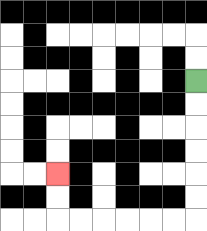{'start': '[8, 3]', 'end': '[2, 7]', 'path_directions': 'D,D,D,D,D,D,L,L,L,L,L,L,U,U', 'path_coordinates': '[[8, 3], [8, 4], [8, 5], [8, 6], [8, 7], [8, 8], [8, 9], [7, 9], [6, 9], [5, 9], [4, 9], [3, 9], [2, 9], [2, 8], [2, 7]]'}